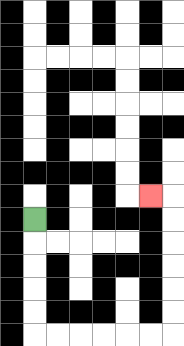{'start': '[1, 9]', 'end': '[6, 8]', 'path_directions': 'D,D,D,D,D,R,R,R,R,R,R,U,U,U,U,U,U,L', 'path_coordinates': '[[1, 9], [1, 10], [1, 11], [1, 12], [1, 13], [1, 14], [2, 14], [3, 14], [4, 14], [5, 14], [6, 14], [7, 14], [7, 13], [7, 12], [7, 11], [7, 10], [7, 9], [7, 8], [6, 8]]'}